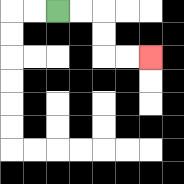{'start': '[2, 0]', 'end': '[6, 2]', 'path_directions': 'R,R,D,D,R,R', 'path_coordinates': '[[2, 0], [3, 0], [4, 0], [4, 1], [4, 2], [5, 2], [6, 2]]'}